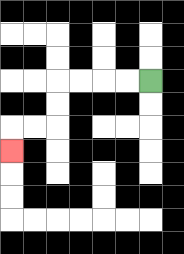{'start': '[6, 3]', 'end': '[0, 6]', 'path_directions': 'L,L,L,L,D,D,L,L,D', 'path_coordinates': '[[6, 3], [5, 3], [4, 3], [3, 3], [2, 3], [2, 4], [2, 5], [1, 5], [0, 5], [0, 6]]'}